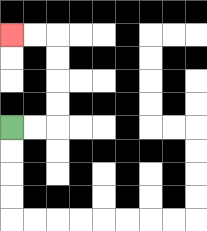{'start': '[0, 5]', 'end': '[0, 1]', 'path_directions': 'R,R,U,U,U,U,L,L', 'path_coordinates': '[[0, 5], [1, 5], [2, 5], [2, 4], [2, 3], [2, 2], [2, 1], [1, 1], [0, 1]]'}